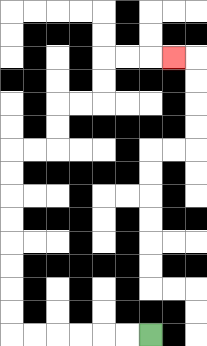{'start': '[6, 14]', 'end': '[7, 2]', 'path_directions': 'L,L,L,L,L,L,U,U,U,U,U,U,U,U,R,R,U,U,R,R,U,U,R,R,R', 'path_coordinates': '[[6, 14], [5, 14], [4, 14], [3, 14], [2, 14], [1, 14], [0, 14], [0, 13], [0, 12], [0, 11], [0, 10], [0, 9], [0, 8], [0, 7], [0, 6], [1, 6], [2, 6], [2, 5], [2, 4], [3, 4], [4, 4], [4, 3], [4, 2], [5, 2], [6, 2], [7, 2]]'}